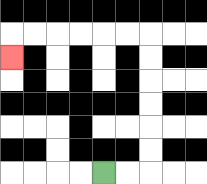{'start': '[4, 7]', 'end': '[0, 2]', 'path_directions': 'R,R,U,U,U,U,U,U,L,L,L,L,L,L,D', 'path_coordinates': '[[4, 7], [5, 7], [6, 7], [6, 6], [6, 5], [6, 4], [6, 3], [6, 2], [6, 1], [5, 1], [4, 1], [3, 1], [2, 1], [1, 1], [0, 1], [0, 2]]'}